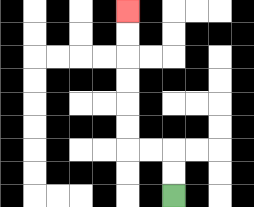{'start': '[7, 8]', 'end': '[5, 0]', 'path_directions': 'U,U,L,L,U,U,U,U,U,U', 'path_coordinates': '[[7, 8], [7, 7], [7, 6], [6, 6], [5, 6], [5, 5], [5, 4], [5, 3], [5, 2], [5, 1], [5, 0]]'}